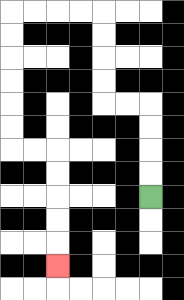{'start': '[6, 8]', 'end': '[2, 11]', 'path_directions': 'U,U,U,U,L,L,U,U,U,U,L,L,L,L,D,D,D,D,D,D,R,R,D,D,D,D,D', 'path_coordinates': '[[6, 8], [6, 7], [6, 6], [6, 5], [6, 4], [5, 4], [4, 4], [4, 3], [4, 2], [4, 1], [4, 0], [3, 0], [2, 0], [1, 0], [0, 0], [0, 1], [0, 2], [0, 3], [0, 4], [0, 5], [0, 6], [1, 6], [2, 6], [2, 7], [2, 8], [2, 9], [2, 10], [2, 11]]'}